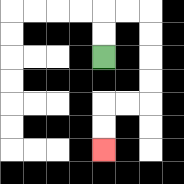{'start': '[4, 2]', 'end': '[4, 6]', 'path_directions': 'U,U,R,R,D,D,D,D,L,L,D,D', 'path_coordinates': '[[4, 2], [4, 1], [4, 0], [5, 0], [6, 0], [6, 1], [6, 2], [6, 3], [6, 4], [5, 4], [4, 4], [4, 5], [4, 6]]'}